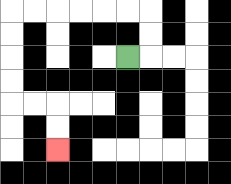{'start': '[5, 2]', 'end': '[2, 6]', 'path_directions': 'R,U,U,L,L,L,L,L,L,D,D,D,D,R,R,D,D', 'path_coordinates': '[[5, 2], [6, 2], [6, 1], [6, 0], [5, 0], [4, 0], [3, 0], [2, 0], [1, 0], [0, 0], [0, 1], [0, 2], [0, 3], [0, 4], [1, 4], [2, 4], [2, 5], [2, 6]]'}